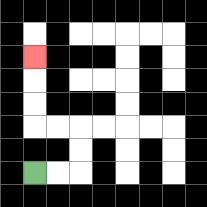{'start': '[1, 7]', 'end': '[1, 2]', 'path_directions': 'R,R,U,U,L,L,U,U,U', 'path_coordinates': '[[1, 7], [2, 7], [3, 7], [3, 6], [3, 5], [2, 5], [1, 5], [1, 4], [1, 3], [1, 2]]'}